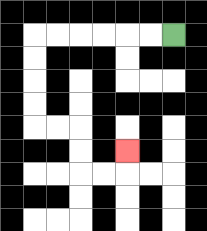{'start': '[7, 1]', 'end': '[5, 6]', 'path_directions': 'L,L,L,L,L,L,D,D,D,D,R,R,D,D,R,R,U', 'path_coordinates': '[[7, 1], [6, 1], [5, 1], [4, 1], [3, 1], [2, 1], [1, 1], [1, 2], [1, 3], [1, 4], [1, 5], [2, 5], [3, 5], [3, 6], [3, 7], [4, 7], [5, 7], [5, 6]]'}